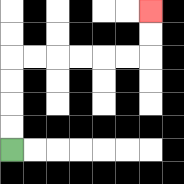{'start': '[0, 6]', 'end': '[6, 0]', 'path_directions': 'U,U,U,U,R,R,R,R,R,R,U,U', 'path_coordinates': '[[0, 6], [0, 5], [0, 4], [0, 3], [0, 2], [1, 2], [2, 2], [3, 2], [4, 2], [5, 2], [6, 2], [6, 1], [6, 0]]'}